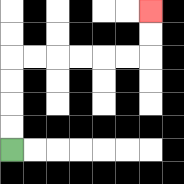{'start': '[0, 6]', 'end': '[6, 0]', 'path_directions': 'U,U,U,U,R,R,R,R,R,R,U,U', 'path_coordinates': '[[0, 6], [0, 5], [0, 4], [0, 3], [0, 2], [1, 2], [2, 2], [3, 2], [4, 2], [5, 2], [6, 2], [6, 1], [6, 0]]'}